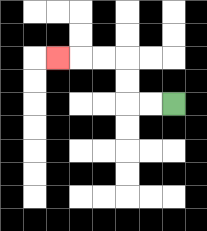{'start': '[7, 4]', 'end': '[2, 2]', 'path_directions': 'L,L,U,U,L,L,L', 'path_coordinates': '[[7, 4], [6, 4], [5, 4], [5, 3], [5, 2], [4, 2], [3, 2], [2, 2]]'}